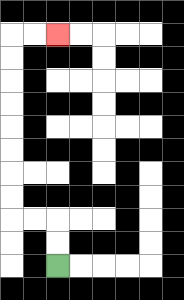{'start': '[2, 11]', 'end': '[2, 1]', 'path_directions': 'U,U,L,L,U,U,U,U,U,U,U,U,R,R', 'path_coordinates': '[[2, 11], [2, 10], [2, 9], [1, 9], [0, 9], [0, 8], [0, 7], [0, 6], [0, 5], [0, 4], [0, 3], [0, 2], [0, 1], [1, 1], [2, 1]]'}